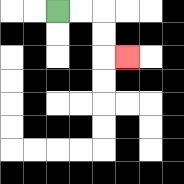{'start': '[2, 0]', 'end': '[5, 2]', 'path_directions': 'R,R,D,D,R', 'path_coordinates': '[[2, 0], [3, 0], [4, 0], [4, 1], [4, 2], [5, 2]]'}